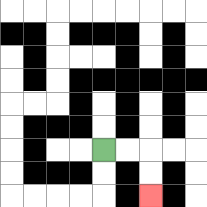{'start': '[4, 6]', 'end': '[6, 8]', 'path_directions': 'R,R,D,D', 'path_coordinates': '[[4, 6], [5, 6], [6, 6], [6, 7], [6, 8]]'}